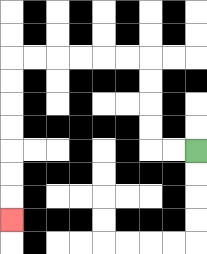{'start': '[8, 6]', 'end': '[0, 9]', 'path_directions': 'L,L,U,U,U,U,L,L,L,L,L,L,D,D,D,D,D,D,D', 'path_coordinates': '[[8, 6], [7, 6], [6, 6], [6, 5], [6, 4], [6, 3], [6, 2], [5, 2], [4, 2], [3, 2], [2, 2], [1, 2], [0, 2], [0, 3], [0, 4], [0, 5], [0, 6], [0, 7], [0, 8], [0, 9]]'}